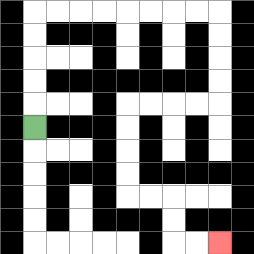{'start': '[1, 5]', 'end': '[9, 10]', 'path_directions': 'U,U,U,U,U,R,R,R,R,R,R,R,R,D,D,D,D,L,L,L,L,D,D,D,D,R,R,D,D,R,R', 'path_coordinates': '[[1, 5], [1, 4], [1, 3], [1, 2], [1, 1], [1, 0], [2, 0], [3, 0], [4, 0], [5, 0], [6, 0], [7, 0], [8, 0], [9, 0], [9, 1], [9, 2], [9, 3], [9, 4], [8, 4], [7, 4], [6, 4], [5, 4], [5, 5], [5, 6], [5, 7], [5, 8], [6, 8], [7, 8], [7, 9], [7, 10], [8, 10], [9, 10]]'}